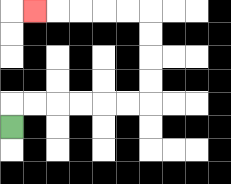{'start': '[0, 5]', 'end': '[1, 0]', 'path_directions': 'U,R,R,R,R,R,R,U,U,U,U,L,L,L,L,L', 'path_coordinates': '[[0, 5], [0, 4], [1, 4], [2, 4], [3, 4], [4, 4], [5, 4], [6, 4], [6, 3], [6, 2], [6, 1], [6, 0], [5, 0], [4, 0], [3, 0], [2, 0], [1, 0]]'}